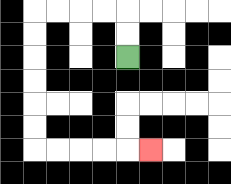{'start': '[5, 2]', 'end': '[6, 6]', 'path_directions': 'U,U,L,L,L,L,D,D,D,D,D,D,R,R,R,R,R', 'path_coordinates': '[[5, 2], [5, 1], [5, 0], [4, 0], [3, 0], [2, 0], [1, 0], [1, 1], [1, 2], [1, 3], [1, 4], [1, 5], [1, 6], [2, 6], [3, 6], [4, 6], [5, 6], [6, 6]]'}